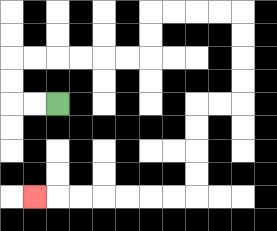{'start': '[2, 4]', 'end': '[1, 8]', 'path_directions': 'L,L,U,U,R,R,R,R,R,R,U,U,R,R,R,R,D,D,D,D,L,L,D,D,D,D,L,L,L,L,L,L,L', 'path_coordinates': '[[2, 4], [1, 4], [0, 4], [0, 3], [0, 2], [1, 2], [2, 2], [3, 2], [4, 2], [5, 2], [6, 2], [6, 1], [6, 0], [7, 0], [8, 0], [9, 0], [10, 0], [10, 1], [10, 2], [10, 3], [10, 4], [9, 4], [8, 4], [8, 5], [8, 6], [8, 7], [8, 8], [7, 8], [6, 8], [5, 8], [4, 8], [3, 8], [2, 8], [1, 8]]'}